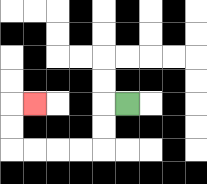{'start': '[5, 4]', 'end': '[1, 4]', 'path_directions': 'L,D,D,L,L,L,L,U,U,R', 'path_coordinates': '[[5, 4], [4, 4], [4, 5], [4, 6], [3, 6], [2, 6], [1, 6], [0, 6], [0, 5], [0, 4], [1, 4]]'}